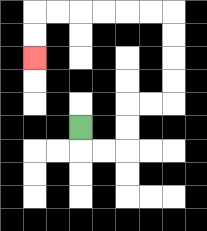{'start': '[3, 5]', 'end': '[1, 2]', 'path_directions': 'D,R,R,U,U,R,R,U,U,U,U,L,L,L,L,L,L,D,D', 'path_coordinates': '[[3, 5], [3, 6], [4, 6], [5, 6], [5, 5], [5, 4], [6, 4], [7, 4], [7, 3], [7, 2], [7, 1], [7, 0], [6, 0], [5, 0], [4, 0], [3, 0], [2, 0], [1, 0], [1, 1], [1, 2]]'}